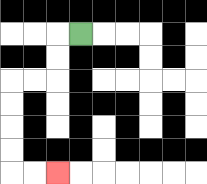{'start': '[3, 1]', 'end': '[2, 7]', 'path_directions': 'L,D,D,L,L,D,D,D,D,R,R', 'path_coordinates': '[[3, 1], [2, 1], [2, 2], [2, 3], [1, 3], [0, 3], [0, 4], [0, 5], [0, 6], [0, 7], [1, 7], [2, 7]]'}